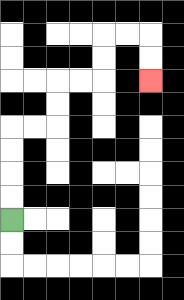{'start': '[0, 9]', 'end': '[6, 3]', 'path_directions': 'U,U,U,U,R,R,U,U,R,R,U,U,R,R,D,D', 'path_coordinates': '[[0, 9], [0, 8], [0, 7], [0, 6], [0, 5], [1, 5], [2, 5], [2, 4], [2, 3], [3, 3], [4, 3], [4, 2], [4, 1], [5, 1], [6, 1], [6, 2], [6, 3]]'}